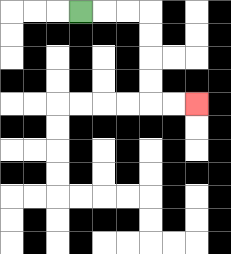{'start': '[3, 0]', 'end': '[8, 4]', 'path_directions': 'R,R,R,D,D,D,D,R,R', 'path_coordinates': '[[3, 0], [4, 0], [5, 0], [6, 0], [6, 1], [6, 2], [6, 3], [6, 4], [7, 4], [8, 4]]'}